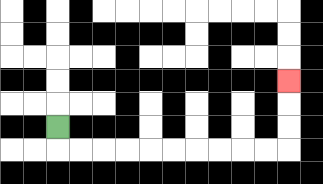{'start': '[2, 5]', 'end': '[12, 3]', 'path_directions': 'D,R,R,R,R,R,R,R,R,R,R,U,U,U', 'path_coordinates': '[[2, 5], [2, 6], [3, 6], [4, 6], [5, 6], [6, 6], [7, 6], [8, 6], [9, 6], [10, 6], [11, 6], [12, 6], [12, 5], [12, 4], [12, 3]]'}